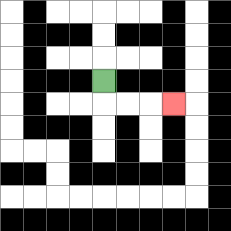{'start': '[4, 3]', 'end': '[7, 4]', 'path_directions': 'D,R,R,R', 'path_coordinates': '[[4, 3], [4, 4], [5, 4], [6, 4], [7, 4]]'}